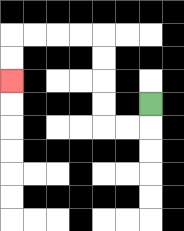{'start': '[6, 4]', 'end': '[0, 3]', 'path_directions': 'D,L,L,U,U,U,U,L,L,L,L,D,D', 'path_coordinates': '[[6, 4], [6, 5], [5, 5], [4, 5], [4, 4], [4, 3], [4, 2], [4, 1], [3, 1], [2, 1], [1, 1], [0, 1], [0, 2], [0, 3]]'}